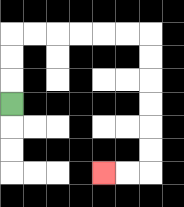{'start': '[0, 4]', 'end': '[4, 7]', 'path_directions': 'U,U,U,R,R,R,R,R,R,D,D,D,D,D,D,L,L', 'path_coordinates': '[[0, 4], [0, 3], [0, 2], [0, 1], [1, 1], [2, 1], [3, 1], [4, 1], [5, 1], [6, 1], [6, 2], [6, 3], [6, 4], [6, 5], [6, 6], [6, 7], [5, 7], [4, 7]]'}